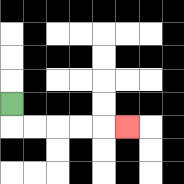{'start': '[0, 4]', 'end': '[5, 5]', 'path_directions': 'D,R,R,R,R,R', 'path_coordinates': '[[0, 4], [0, 5], [1, 5], [2, 5], [3, 5], [4, 5], [5, 5]]'}